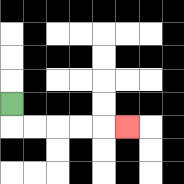{'start': '[0, 4]', 'end': '[5, 5]', 'path_directions': 'D,R,R,R,R,R', 'path_coordinates': '[[0, 4], [0, 5], [1, 5], [2, 5], [3, 5], [4, 5], [5, 5]]'}